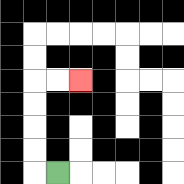{'start': '[2, 7]', 'end': '[3, 3]', 'path_directions': 'L,U,U,U,U,R,R', 'path_coordinates': '[[2, 7], [1, 7], [1, 6], [1, 5], [1, 4], [1, 3], [2, 3], [3, 3]]'}